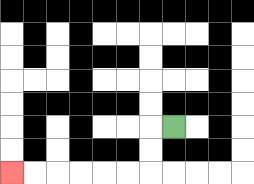{'start': '[7, 5]', 'end': '[0, 7]', 'path_directions': 'L,D,D,L,L,L,L,L,L', 'path_coordinates': '[[7, 5], [6, 5], [6, 6], [6, 7], [5, 7], [4, 7], [3, 7], [2, 7], [1, 7], [0, 7]]'}